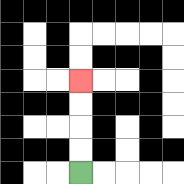{'start': '[3, 7]', 'end': '[3, 3]', 'path_directions': 'U,U,U,U', 'path_coordinates': '[[3, 7], [3, 6], [3, 5], [3, 4], [3, 3]]'}